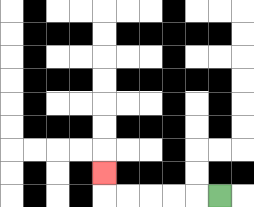{'start': '[9, 8]', 'end': '[4, 7]', 'path_directions': 'L,L,L,L,L,U', 'path_coordinates': '[[9, 8], [8, 8], [7, 8], [6, 8], [5, 8], [4, 8], [4, 7]]'}